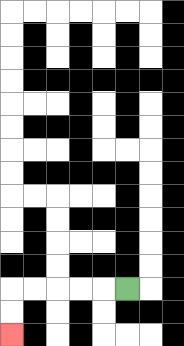{'start': '[5, 12]', 'end': '[0, 14]', 'path_directions': 'L,L,L,L,L,D,D', 'path_coordinates': '[[5, 12], [4, 12], [3, 12], [2, 12], [1, 12], [0, 12], [0, 13], [0, 14]]'}